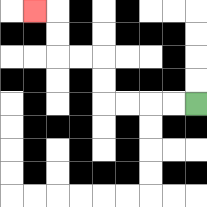{'start': '[8, 4]', 'end': '[1, 0]', 'path_directions': 'L,L,L,L,U,U,L,L,U,U,L', 'path_coordinates': '[[8, 4], [7, 4], [6, 4], [5, 4], [4, 4], [4, 3], [4, 2], [3, 2], [2, 2], [2, 1], [2, 0], [1, 0]]'}